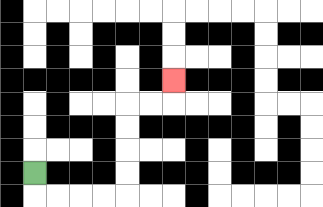{'start': '[1, 7]', 'end': '[7, 3]', 'path_directions': 'D,R,R,R,R,U,U,U,U,R,R,U', 'path_coordinates': '[[1, 7], [1, 8], [2, 8], [3, 8], [4, 8], [5, 8], [5, 7], [5, 6], [5, 5], [5, 4], [6, 4], [7, 4], [7, 3]]'}